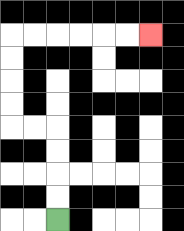{'start': '[2, 9]', 'end': '[6, 1]', 'path_directions': 'U,U,U,U,L,L,U,U,U,U,R,R,R,R,R,R', 'path_coordinates': '[[2, 9], [2, 8], [2, 7], [2, 6], [2, 5], [1, 5], [0, 5], [0, 4], [0, 3], [0, 2], [0, 1], [1, 1], [2, 1], [3, 1], [4, 1], [5, 1], [6, 1]]'}